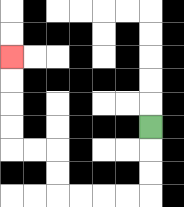{'start': '[6, 5]', 'end': '[0, 2]', 'path_directions': 'D,D,D,L,L,L,L,U,U,L,L,U,U,U,U', 'path_coordinates': '[[6, 5], [6, 6], [6, 7], [6, 8], [5, 8], [4, 8], [3, 8], [2, 8], [2, 7], [2, 6], [1, 6], [0, 6], [0, 5], [0, 4], [0, 3], [0, 2]]'}